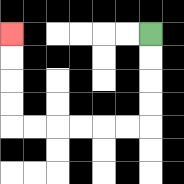{'start': '[6, 1]', 'end': '[0, 1]', 'path_directions': 'D,D,D,D,L,L,L,L,L,L,U,U,U,U', 'path_coordinates': '[[6, 1], [6, 2], [6, 3], [6, 4], [6, 5], [5, 5], [4, 5], [3, 5], [2, 5], [1, 5], [0, 5], [0, 4], [0, 3], [0, 2], [0, 1]]'}